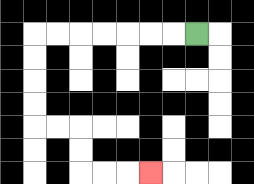{'start': '[8, 1]', 'end': '[6, 7]', 'path_directions': 'L,L,L,L,L,L,L,D,D,D,D,R,R,D,D,R,R,R', 'path_coordinates': '[[8, 1], [7, 1], [6, 1], [5, 1], [4, 1], [3, 1], [2, 1], [1, 1], [1, 2], [1, 3], [1, 4], [1, 5], [2, 5], [3, 5], [3, 6], [3, 7], [4, 7], [5, 7], [6, 7]]'}